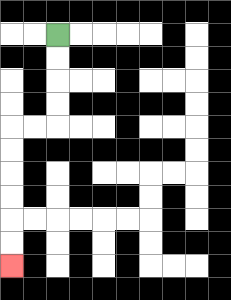{'start': '[2, 1]', 'end': '[0, 11]', 'path_directions': 'D,D,D,D,L,L,D,D,D,D,D,D', 'path_coordinates': '[[2, 1], [2, 2], [2, 3], [2, 4], [2, 5], [1, 5], [0, 5], [0, 6], [0, 7], [0, 8], [0, 9], [0, 10], [0, 11]]'}